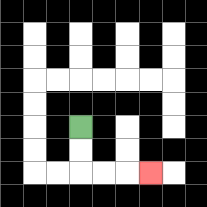{'start': '[3, 5]', 'end': '[6, 7]', 'path_directions': 'D,D,R,R,R', 'path_coordinates': '[[3, 5], [3, 6], [3, 7], [4, 7], [5, 7], [6, 7]]'}